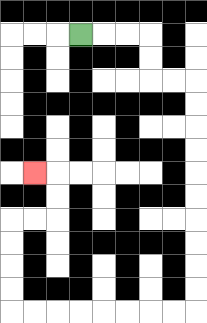{'start': '[3, 1]', 'end': '[1, 7]', 'path_directions': 'R,R,R,D,D,R,R,D,D,D,D,D,D,D,D,D,D,L,L,L,L,L,L,L,L,U,U,U,U,R,R,U,U,L', 'path_coordinates': '[[3, 1], [4, 1], [5, 1], [6, 1], [6, 2], [6, 3], [7, 3], [8, 3], [8, 4], [8, 5], [8, 6], [8, 7], [8, 8], [8, 9], [8, 10], [8, 11], [8, 12], [8, 13], [7, 13], [6, 13], [5, 13], [4, 13], [3, 13], [2, 13], [1, 13], [0, 13], [0, 12], [0, 11], [0, 10], [0, 9], [1, 9], [2, 9], [2, 8], [2, 7], [1, 7]]'}